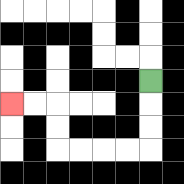{'start': '[6, 3]', 'end': '[0, 4]', 'path_directions': 'D,D,D,L,L,L,L,U,U,L,L', 'path_coordinates': '[[6, 3], [6, 4], [6, 5], [6, 6], [5, 6], [4, 6], [3, 6], [2, 6], [2, 5], [2, 4], [1, 4], [0, 4]]'}